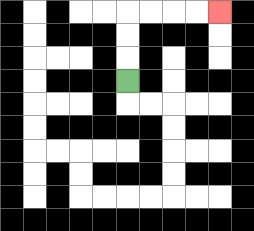{'start': '[5, 3]', 'end': '[9, 0]', 'path_directions': 'U,U,U,R,R,R,R', 'path_coordinates': '[[5, 3], [5, 2], [5, 1], [5, 0], [6, 0], [7, 0], [8, 0], [9, 0]]'}